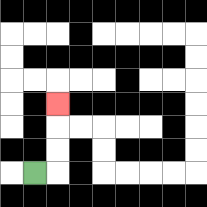{'start': '[1, 7]', 'end': '[2, 4]', 'path_directions': 'R,U,U,U', 'path_coordinates': '[[1, 7], [2, 7], [2, 6], [2, 5], [2, 4]]'}